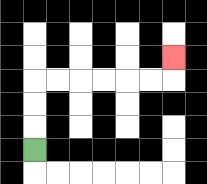{'start': '[1, 6]', 'end': '[7, 2]', 'path_directions': 'U,U,U,R,R,R,R,R,R,U', 'path_coordinates': '[[1, 6], [1, 5], [1, 4], [1, 3], [2, 3], [3, 3], [4, 3], [5, 3], [6, 3], [7, 3], [7, 2]]'}